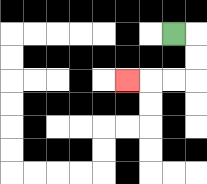{'start': '[7, 1]', 'end': '[5, 3]', 'path_directions': 'R,D,D,L,L,L', 'path_coordinates': '[[7, 1], [8, 1], [8, 2], [8, 3], [7, 3], [6, 3], [5, 3]]'}